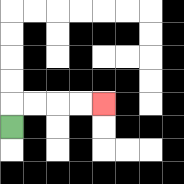{'start': '[0, 5]', 'end': '[4, 4]', 'path_directions': 'U,R,R,R,R', 'path_coordinates': '[[0, 5], [0, 4], [1, 4], [2, 4], [3, 4], [4, 4]]'}